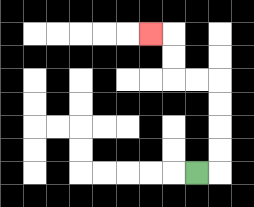{'start': '[8, 7]', 'end': '[6, 1]', 'path_directions': 'R,U,U,U,U,L,L,U,U,L', 'path_coordinates': '[[8, 7], [9, 7], [9, 6], [9, 5], [9, 4], [9, 3], [8, 3], [7, 3], [7, 2], [7, 1], [6, 1]]'}